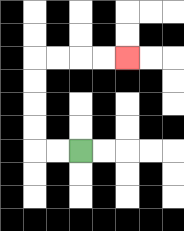{'start': '[3, 6]', 'end': '[5, 2]', 'path_directions': 'L,L,U,U,U,U,R,R,R,R', 'path_coordinates': '[[3, 6], [2, 6], [1, 6], [1, 5], [1, 4], [1, 3], [1, 2], [2, 2], [3, 2], [4, 2], [5, 2]]'}